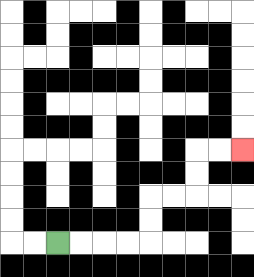{'start': '[2, 10]', 'end': '[10, 6]', 'path_directions': 'R,R,R,R,U,U,R,R,U,U,R,R', 'path_coordinates': '[[2, 10], [3, 10], [4, 10], [5, 10], [6, 10], [6, 9], [6, 8], [7, 8], [8, 8], [8, 7], [8, 6], [9, 6], [10, 6]]'}